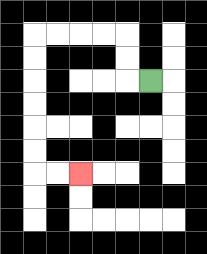{'start': '[6, 3]', 'end': '[3, 7]', 'path_directions': 'L,U,U,L,L,L,L,D,D,D,D,D,D,R,R', 'path_coordinates': '[[6, 3], [5, 3], [5, 2], [5, 1], [4, 1], [3, 1], [2, 1], [1, 1], [1, 2], [1, 3], [1, 4], [1, 5], [1, 6], [1, 7], [2, 7], [3, 7]]'}